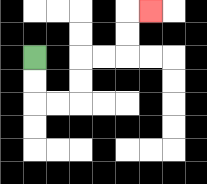{'start': '[1, 2]', 'end': '[6, 0]', 'path_directions': 'D,D,R,R,U,U,R,R,U,U,R', 'path_coordinates': '[[1, 2], [1, 3], [1, 4], [2, 4], [3, 4], [3, 3], [3, 2], [4, 2], [5, 2], [5, 1], [5, 0], [6, 0]]'}